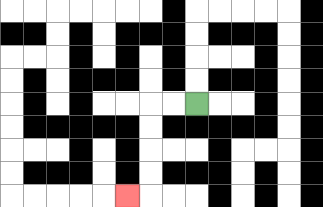{'start': '[8, 4]', 'end': '[5, 8]', 'path_directions': 'L,L,D,D,D,D,L', 'path_coordinates': '[[8, 4], [7, 4], [6, 4], [6, 5], [6, 6], [6, 7], [6, 8], [5, 8]]'}